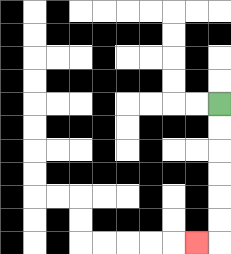{'start': '[9, 4]', 'end': '[8, 10]', 'path_directions': 'D,D,D,D,D,D,L', 'path_coordinates': '[[9, 4], [9, 5], [9, 6], [9, 7], [9, 8], [9, 9], [9, 10], [8, 10]]'}